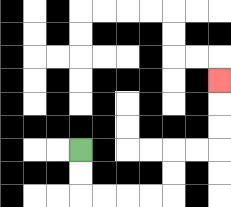{'start': '[3, 6]', 'end': '[9, 3]', 'path_directions': 'D,D,R,R,R,R,U,U,R,R,U,U,U', 'path_coordinates': '[[3, 6], [3, 7], [3, 8], [4, 8], [5, 8], [6, 8], [7, 8], [7, 7], [7, 6], [8, 6], [9, 6], [9, 5], [9, 4], [9, 3]]'}